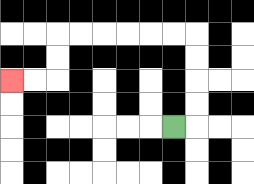{'start': '[7, 5]', 'end': '[0, 3]', 'path_directions': 'R,U,U,U,U,L,L,L,L,L,L,D,D,L,L', 'path_coordinates': '[[7, 5], [8, 5], [8, 4], [8, 3], [8, 2], [8, 1], [7, 1], [6, 1], [5, 1], [4, 1], [3, 1], [2, 1], [2, 2], [2, 3], [1, 3], [0, 3]]'}